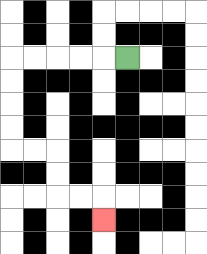{'start': '[5, 2]', 'end': '[4, 9]', 'path_directions': 'L,L,L,L,L,D,D,D,D,R,R,D,D,R,R,D', 'path_coordinates': '[[5, 2], [4, 2], [3, 2], [2, 2], [1, 2], [0, 2], [0, 3], [0, 4], [0, 5], [0, 6], [1, 6], [2, 6], [2, 7], [2, 8], [3, 8], [4, 8], [4, 9]]'}